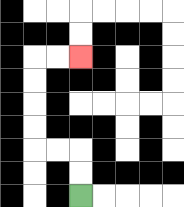{'start': '[3, 8]', 'end': '[3, 2]', 'path_directions': 'U,U,L,L,U,U,U,U,R,R', 'path_coordinates': '[[3, 8], [3, 7], [3, 6], [2, 6], [1, 6], [1, 5], [1, 4], [1, 3], [1, 2], [2, 2], [3, 2]]'}